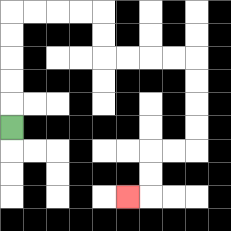{'start': '[0, 5]', 'end': '[5, 8]', 'path_directions': 'U,U,U,U,U,R,R,R,R,D,D,R,R,R,R,D,D,D,D,L,L,D,D,L', 'path_coordinates': '[[0, 5], [0, 4], [0, 3], [0, 2], [0, 1], [0, 0], [1, 0], [2, 0], [3, 0], [4, 0], [4, 1], [4, 2], [5, 2], [6, 2], [7, 2], [8, 2], [8, 3], [8, 4], [8, 5], [8, 6], [7, 6], [6, 6], [6, 7], [6, 8], [5, 8]]'}